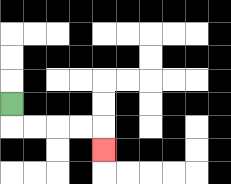{'start': '[0, 4]', 'end': '[4, 6]', 'path_directions': 'D,R,R,R,R,D', 'path_coordinates': '[[0, 4], [0, 5], [1, 5], [2, 5], [3, 5], [4, 5], [4, 6]]'}